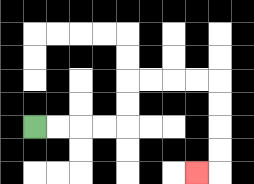{'start': '[1, 5]', 'end': '[8, 7]', 'path_directions': 'R,R,R,R,U,U,R,R,R,R,D,D,D,D,L', 'path_coordinates': '[[1, 5], [2, 5], [3, 5], [4, 5], [5, 5], [5, 4], [5, 3], [6, 3], [7, 3], [8, 3], [9, 3], [9, 4], [9, 5], [9, 6], [9, 7], [8, 7]]'}